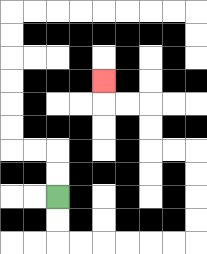{'start': '[2, 8]', 'end': '[4, 3]', 'path_directions': 'D,D,R,R,R,R,R,R,U,U,U,U,L,L,U,U,L,L,U', 'path_coordinates': '[[2, 8], [2, 9], [2, 10], [3, 10], [4, 10], [5, 10], [6, 10], [7, 10], [8, 10], [8, 9], [8, 8], [8, 7], [8, 6], [7, 6], [6, 6], [6, 5], [6, 4], [5, 4], [4, 4], [4, 3]]'}